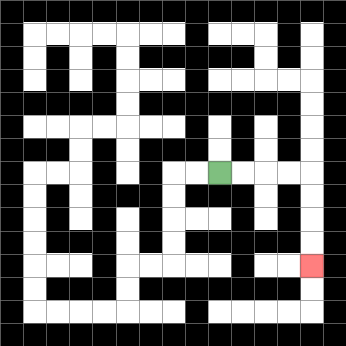{'start': '[9, 7]', 'end': '[13, 11]', 'path_directions': 'R,R,R,R,D,D,D,D', 'path_coordinates': '[[9, 7], [10, 7], [11, 7], [12, 7], [13, 7], [13, 8], [13, 9], [13, 10], [13, 11]]'}